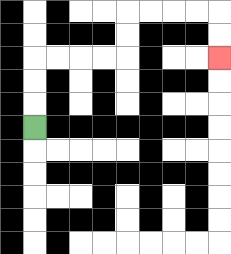{'start': '[1, 5]', 'end': '[9, 2]', 'path_directions': 'U,U,U,R,R,R,R,U,U,R,R,R,R,D,D', 'path_coordinates': '[[1, 5], [1, 4], [1, 3], [1, 2], [2, 2], [3, 2], [4, 2], [5, 2], [5, 1], [5, 0], [6, 0], [7, 0], [8, 0], [9, 0], [9, 1], [9, 2]]'}